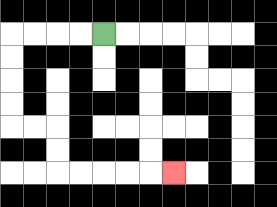{'start': '[4, 1]', 'end': '[7, 7]', 'path_directions': 'L,L,L,L,D,D,D,D,R,R,D,D,R,R,R,R,R', 'path_coordinates': '[[4, 1], [3, 1], [2, 1], [1, 1], [0, 1], [0, 2], [0, 3], [0, 4], [0, 5], [1, 5], [2, 5], [2, 6], [2, 7], [3, 7], [4, 7], [5, 7], [6, 7], [7, 7]]'}